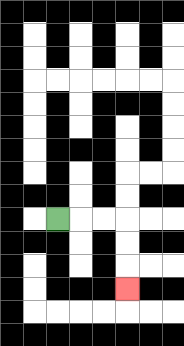{'start': '[2, 9]', 'end': '[5, 12]', 'path_directions': 'R,R,R,D,D,D', 'path_coordinates': '[[2, 9], [3, 9], [4, 9], [5, 9], [5, 10], [5, 11], [5, 12]]'}